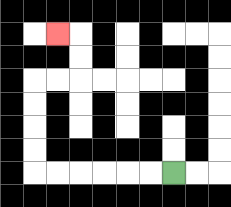{'start': '[7, 7]', 'end': '[2, 1]', 'path_directions': 'L,L,L,L,L,L,U,U,U,U,R,R,U,U,L', 'path_coordinates': '[[7, 7], [6, 7], [5, 7], [4, 7], [3, 7], [2, 7], [1, 7], [1, 6], [1, 5], [1, 4], [1, 3], [2, 3], [3, 3], [3, 2], [3, 1], [2, 1]]'}